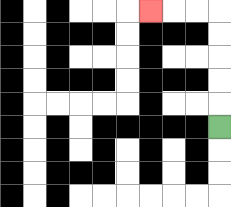{'start': '[9, 5]', 'end': '[6, 0]', 'path_directions': 'U,U,U,U,U,L,L,L', 'path_coordinates': '[[9, 5], [9, 4], [9, 3], [9, 2], [9, 1], [9, 0], [8, 0], [7, 0], [6, 0]]'}